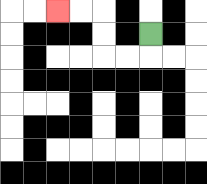{'start': '[6, 1]', 'end': '[2, 0]', 'path_directions': 'D,L,L,U,U,L,L', 'path_coordinates': '[[6, 1], [6, 2], [5, 2], [4, 2], [4, 1], [4, 0], [3, 0], [2, 0]]'}